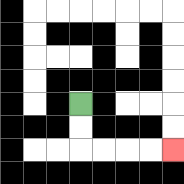{'start': '[3, 4]', 'end': '[7, 6]', 'path_directions': 'D,D,R,R,R,R', 'path_coordinates': '[[3, 4], [3, 5], [3, 6], [4, 6], [5, 6], [6, 6], [7, 6]]'}